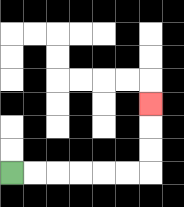{'start': '[0, 7]', 'end': '[6, 4]', 'path_directions': 'R,R,R,R,R,R,U,U,U', 'path_coordinates': '[[0, 7], [1, 7], [2, 7], [3, 7], [4, 7], [5, 7], [6, 7], [6, 6], [6, 5], [6, 4]]'}